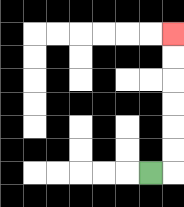{'start': '[6, 7]', 'end': '[7, 1]', 'path_directions': 'R,U,U,U,U,U,U', 'path_coordinates': '[[6, 7], [7, 7], [7, 6], [7, 5], [7, 4], [7, 3], [7, 2], [7, 1]]'}